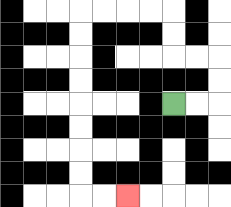{'start': '[7, 4]', 'end': '[5, 8]', 'path_directions': 'R,R,U,U,L,L,U,U,L,L,L,L,D,D,D,D,D,D,D,D,R,R', 'path_coordinates': '[[7, 4], [8, 4], [9, 4], [9, 3], [9, 2], [8, 2], [7, 2], [7, 1], [7, 0], [6, 0], [5, 0], [4, 0], [3, 0], [3, 1], [3, 2], [3, 3], [3, 4], [3, 5], [3, 6], [3, 7], [3, 8], [4, 8], [5, 8]]'}